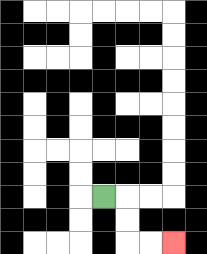{'start': '[4, 8]', 'end': '[7, 10]', 'path_directions': 'R,D,D,R,R', 'path_coordinates': '[[4, 8], [5, 8], [5, 9], [5, 10], [6, 10], [7, 10]]'}